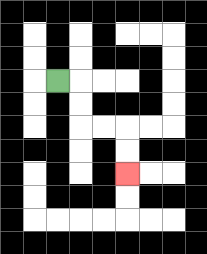{'start': '[2, 3]', 'end': '[5, 7]', 'path_directions': 'R,D,D,R,R,D,D', 'path_coordinates': '[[2, 3], [3, 3], [3, 4], [3, 5], [4, 5], [5, 5], [5, 6], [5, 7]]'}